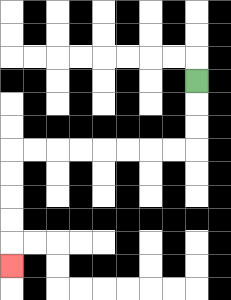{'start': '[8, 3]', 'end': '[0, 11]', 'path_directions': 'D,D,D,L,L,L,L,L,L,L,L,D,D,D,D,D', 'path_coordinates': '[[8, 3], [8, 4], [8, 5], [8, 6], [7, 6], [6, 6], [5, 6], [4, 6], [3, 6], [2, 6], [1, 6], [0, 6], [0, 7], [0, 8], [0, 9], [0, 10], [0, 11]]'}